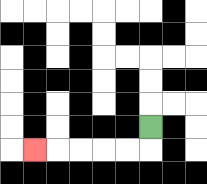{'start': '[6, 5]', 'end': '[1, 6]', 'path_directions': 'D,L,L,L,L,L', 'path_coordinates': '[[6, 5], [6, 6], [5, 6], [4, 6], [3, 6], [2, 6], [1, 6]]'}